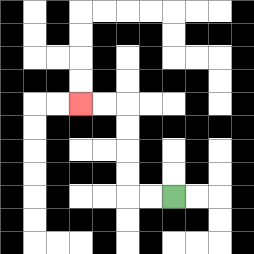{'start': '[7, 8]', 'end': '[3, 4]', 'path_directions': 'L,L,U,U,U,U,L,L', 'path_coordinates': '[[7, 8], [6, 8], [5, 8], [5, 7], [5, 6], [5, 5], [5, 4], [4, 4], [3, 4]]'}